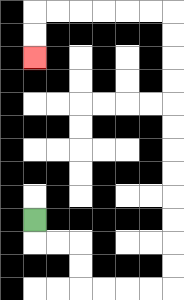{'start': '[1, 9]', 'end': '[1, 2]', 'path_directions': 'D,R,R,D,D,R,R,R,R,U,U,U,U,U,U,U,U,U,U,U,U,L,L,L,L,L,L,D,D', 'path_coordinates': '[[1, 9], [1, 10], [2, 10], [3, 10], [3, 11], [3, 12], [4, 12], [5, 12], [6, 12], [7, 12], [7, 11], [7, 10], [7, 9], [7, 8], [7, 7], [7, 6], [7, 5], [7, 4], [7, 3], [7, 2], [7, 1], [7, 0], [6, 0], [5, 0], [4, 0], [3, 0], [2, 0], [1, 0], [1, 1], [1, 2]]'}